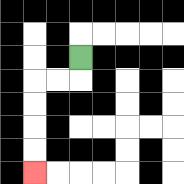{'start': '[3, 2]', 'end': '[1, 7]', 'path_directions': 'D,L,L,D,D,D,D', 'path_coordinates': '[[3, 2], [3, 3], [2, 3], [1, 3], [1, 4], [1, 5], [1, 6], [1, 7]]'}